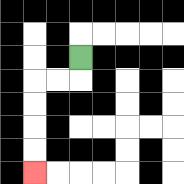{'start': '[3, 2]', 'end': '[1, 7]', 'path_directions': 'D,L,L,D,D,D,D', 'path_coordinates': '[[3, 2], [3, 3], [2, 3], [1, 3], [1, 4], [1, 5], [1, 6], [1, 7]]'}